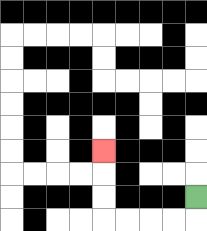{'start': '[8, 8]', 'end': '[4, 6]', 'path_directions': 'D,L,L,L,L,U,U,U', 'path_coordinates': '[[8, 8], [8, 9], [7, 9], [6, 9], [5, 9], [4, 9], [4, 8], [4, 7], [4, 6]]'}